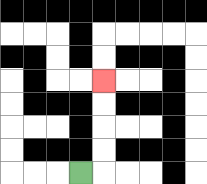{'start': '[3, 7]', 'end': '[4, 3]', 'path_directions': 'R,U,U,U,U', 'path_coordinates': '[[3, 7], [4, 7], [4, 6], [4, 5], [4, 4], [4, 3]]'}